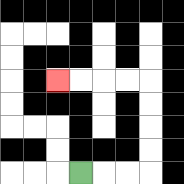{'start': '[3, 7]', 'end': '[2, 3]', 'path_directions': 'R,R,R,U,U,U,U,L,L,L,L', 'path_coordinates': '[[3, 7], [4, 7], [5, 7], [6, 7], [6, 6], [6, 5], [6, 4], [6, 3], [5, 3], [4, 3], [3, 3], [2, 3]]'}